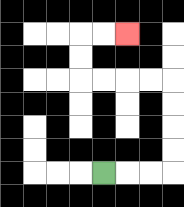{'start': '[4, 7]', 'end': '[5, 1]', 'path_directions': 'R,R,R,U,U,U,U,L,L,L,L,U,U,R,R', 'path_coordinates': '[[4, 7], [5, 7], [6, 7], [7, 7], [7, 6], [7, 5], [7, 4], [7, 3], [6, 3], [5, 3], [4, 3], [3, 3], [3, 2], [3, 1], [4, 1], [5, 1]]'}